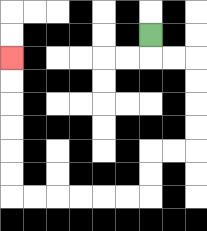{'start': '[6, 1]', 'end': '[0, 2]', 'path_directions': 'D,R,R,D,D,D,D,L,L,D,D,L,L,L,L,L,L,U,U,U,U,U,U', 'path_coordinates': '[[6, 1], [6, 2], [7, 2], [8, 2], [8, 3], [8, 4], [8, 5], [8, 6], [7, 6], [6, 6], [6, 7], [6, 8], [5, 8], [4, 8], [3, 8], [2, 8], [1, 8], [0, 8], [0, 7], [0, 6], [0, 5], [0, 4], [0, 3], [0, 2]]'}